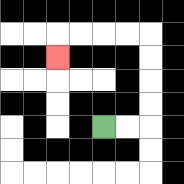{'start': '[4, 5]', 'end': '[2, 2]', 'path_directions': 'R,R,U,U,U,U,L,L,L,L,D', 'path_coordinates': '[[4, 5], [5, 5], [6, 5], [6, 4], [6, 3], [6, 2], [6, 1], [5, 1], [4, 1], [3, 1], [2, 1], [2, 2]]'}